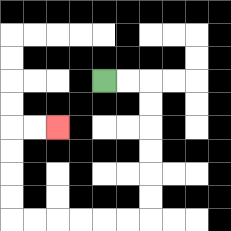{'start': '[4, 3]', 'end': '[2, 5]', 'path_directions': 'R,R,D,D,D,D,D,D,L,L,L,L,L,L,U,U,U,U,R,R', 'path_coordinates': '[[4, 3], [5, 3], [6, 3], [6, 4], [6, 5], [6, 6], [6, 7], [6, 8], [6, 9], [5, 9], [4, 9], [3, 9], [2, 9], [1, 9], [0, 9], [0, 8], [0, 7], [0, 6], [0, 5], [1, 5], [2, 5]]'}